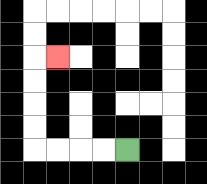{'start': '[5, 6]', 'end': '[2, 2]', 'path_directions': 'L,L,L,L,U,U,U,U,R', 'path_coordinates': '[[5, 6], [4, 6], [3, 6], [2, 6], [1, 6], [1, 5], [1, 4], [1, 3], [1, 2], [2, 2]]'}